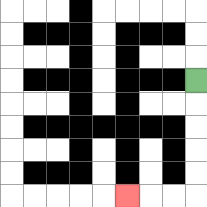{'start': '[8, 3]', 'end': '[5, 8]', 'path_directions': 'D,D,D,D,D,L,L,L', 'path_coordinates': '[[8, 3], [8, 4], [8, 5], [8, 6], [8, 7], [8, 8], [7, 8], [6, 8], [5, 8]]'}